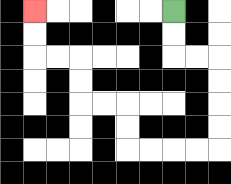{'start': '[7, 0]', 'end': '[1, 0]', 'path_directions': 'D,D,R,R,D,D,D,D,L,L,L,L,U,U,L,L,U,U,L,L,U,U', 'path_coordinates': '[[7, 0], [7, 1], [7, 2], [8, 2], [9, 2], [9, 3], [9, 4], [9, 5], [9, 6], [8, 6], [7, 6], [6, 6], [5, 6], [5, 5], [5, 4], [4, 4], [3, 4], [3, 3], [3, 2], [2, 2], [1, 2], [1, 1], [1, 0]]'}